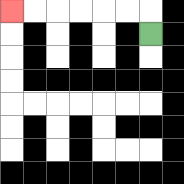{'start': '[6, 1]', 'end': '[0, 0]', 'path_directions': 'U,L,L,L,L,L,L', 'path_coordinates': '[[6, 1], [6, 0], [5, 0], [4, 0], [3, 0], [2, 0], [1, 0], [0, 0]]'}